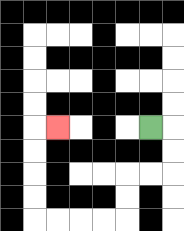{'start': '[6, 5]', 'end': '[2, 5]', 'path_directions': 'R,D,D,L,L,D,D,L,L,L,L,U,U,U,U,R', 'path_coordinates': '[[6, 5], [7, 5], [7, 6], [7, 7], [6, 7], [5, 7], [5, 8], [5, 9], [4, 9], [3, 9], [2, 9], [1, 9], [1, 8], [1, 7], [1, 6], [1, 5], [2, 5]]'}